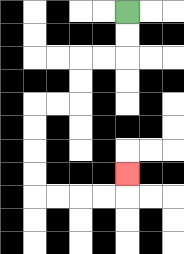{'start': '[5, 0]', 'end': '[5, 7]', 'path_directions': 'D,D,L,L,D,D,L,L,D,D,D,D,R,R,R,R,U', 'path_coordinates': '[[5, 0], [5, 1], [5, 2], [4, 2], [3, 2], [3, 3], [3, 4], [2, 4], [1, 4], [1, 5], [1, 6], [1, 7], [1, 8], [2, 8], [3, 8], [4, 8], [5, 8], [5, 7]]'}